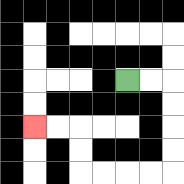{'start': '[5, 3]', 'end': '[1, 5]', 'path_directions': 'R,R,D,D,D,D,L,L,L,L,U,U,L,L', 'path_coordinates': '[[5, 3], [6, 3], [7, 3], [7, 4], [7, 5], [7, 6], [7, 7], [6, 7], [5, 7], [4, 7], [3, 7], [3, 6], [3, 5], [2, 5], [1, 5]]'}